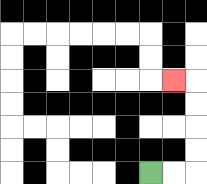{'start': '[6, 7]', 'end': '[7, 3]', 'path_directions': 'R,R,U,U,U,U,L', 'path_coordinates': '[[6, 7], [7, 7], [8, 7], [8, 6], [8, 5], [8, 4], [8, 3], [7, 3]]'}